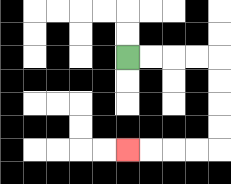{'start': '[5, 2]', 'end': '[5, 6]', 'path_directions': 'R,R,R,R,D,D,D,D,L,L,L,L', 'path_coordinates': '[[5, 2], [6, 2], [7, 2], [8, 2], [9, 2], [9, 3], [9, 4], [9, 5], [9, 6], [8, 6], [7, 6], [6, 6], [5, 6]]'}